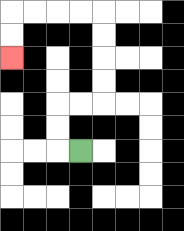{'start': '[3, 6]', 'end': '[0, 2]', 'path_directions': 'L,U,U,R,R,U,U,U,U,L,L,L,L,D,D', 'path_coordinates': '[[3, 6], [2, 6], [2, 5], [2, 4], [3, 4], [4, 4], [4, 3], [4, 2], [4, 1], [4, 0], [3, 0], [2, 0], [1, 0], [0, 0], [0, 1], [0, 2]]'}